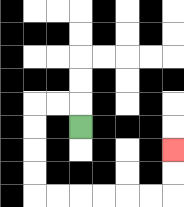{'start': '[3, 5]', 'end': '[7, 6]', 'path_directions': 'U,L,L,D,D,D,D,R,R,R,R,R,R,U,U', 'path_coordinates': '[[3, 5], [3, 4], [2, 4], [1, 4], [1, 5], [1, 6], [1, 7], [1, 8], [2, 8], [3, 8], [4, 8], [5, 8], [6, 8], [7, 8], [7, 7], [7, 6]]'}